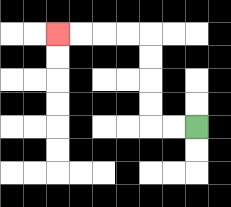{'start': '[8, 5]', 'end': '[2, 1]', 'path_directions': 'L,L,U,U,U,U,L,L,L,L', 'path_coordinates': '[[8, 5], [7, 5], [6, 5], [6, 4], [6, 3], [6, 2], [6, 1], [5, 1], [4, 1], [3, 1], [2, 1]]'}